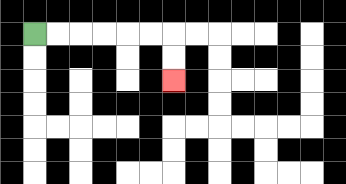{'start': '[1, 1]', 'end': '[7, 3]', 'path_directions': 'R,R,R,R,R,R,D,D', 'path_coordinates': '[[1, 1], [2, 1], [3, 1], [4, 1], [5, 1], [6, 1], [7, 1], [7, 2], [7, 3]]'}